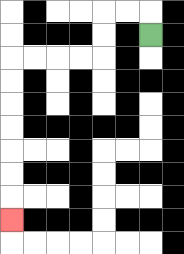{'start': '[6, 1]', 'end': '[0, 9]', 'path_directions': 'U,L,L,D,D,L,L,L,L,D,D,D,D,D,D,D', 'path_coordinates': '[[6, 1], [6, 0], [5, 0], [4, 0], [4, 1], [4, 2], [3, 2], [2, 2], [1, 2], [0, 2], [0, 3], [0, 4], [0, 5], [0, 6], [0, 7], [0, 8], [0, 9]]'}